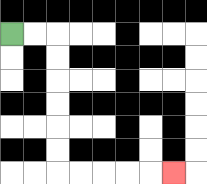{'start': '[0, 1]', 'end': '[7, 7]', 'path_directions': 'R,R,D,D,D,D,D,D,R,R,R,R,R', 'path_coordinates': '[[0, 1], [1, 1], [2, 1], [2, 2], [2, 3], [2, 4], [2, 5], [2, 6], [2, 7], [3, 7], [4, 7], [5, 7], [6, 7], [7, 7]]'}